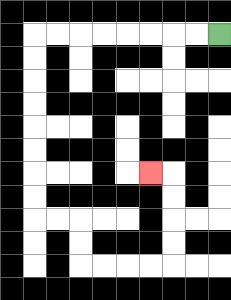{'start': '[9, 1]', 'end': '[6, 7]', 'path_directions': 'L,L,L,L,L,L,L,L,D,D,D,D,D,D,D,D,R,R,D,D,R,R,R,R,U,U,U,U,L', 'path_coordinates': '[[9, 1], [8, 1], [7, 1], [6, 1], [5, 1], [4, 1], [3, 1], [2, 1], [1, 1], [1, 2], [1, 3], [1, 4], [1, 5], [1, 6], [1, 7], [1, 8], [1, 9], [2, 9], [3, 9], [3, 10], [3, 11], [4, 11], [5, 11], [6, 11], [7, 11], [7, 10], [7, 9], [7, 8], [7, 7], [6, 7]]'}